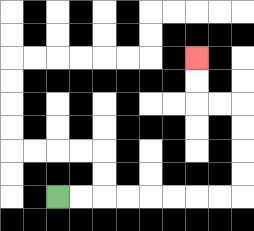{'start': '[2, 8]', 'end': '[8, 2]', 'path_directions': 'R,R,R,R,R,R,R,R,U,U,U,U,L,L,U,U', 'path_coordinates': '[[2, 8], [3, 8], [4, 8], [5, 8], [6, 8], [7, 8], [8, 8], [9, 8], [10, 8], [10, 7], [10, 6], [10, 5], [10, 4], [9, 4], [8, 4], [8, 3], [8, 2]]'}